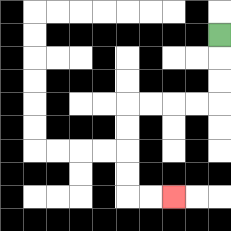{'start': '[9, 1]', 'end': '[7, 8]', 'path_directions': 'D,D,D,L,L,L,L,D,D,D,D,R,R', 'path_coordinates': '[[9, 1], [9, 2], [9, 3], [9, 4], [8, 4], [7, 4], [6, 4], [5, 4], [5, 5], [5, 6], [5, 7], [5, 8], [6, 8], [7, 8]]'}